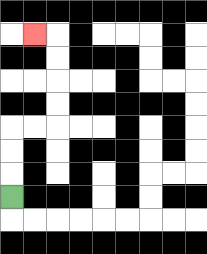{'start': '[0, 8]', 'end': '[1, 1]', 'path_directions': 'U,U,U,R,R,U,U,U,U,L', 'path_coordinates': '[[0, 8], [0, 7], [0, 6], [0, 5], [1, 5], [2, 5], [2, 4], [2, 3], [2, 2], [2, 1], [1, 1]]'}